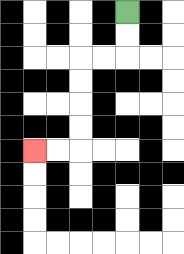{'start': '[5, 0]', 'end': '[1, 6]', 'path_directions': 'D,D,L,L,D,D,D,D,L,L', 'path_coordinates': '[[5, 0], [5, 1], [5, 2], [4, 2], [3, 2], [3, 3], [3, 4], [3, 5], [3, 6], [2, 6], [1, 6]]'}